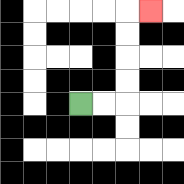{'start': '[3, 4]', 'end': '[6, 0]', 'path_directions': 'R,R,U,U,U,U,R', 'path_coordinates': '[[3, 4], [4, 4], [5, 4], [5, 3], [5, 2], [5, 1], [5, 0], [6, 0]]'}